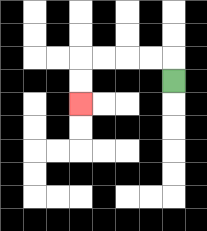{'start': '[7, 3]', 'end': '[3, 4]', 'path_directions': 'U,L,L,L,L,D,D', 'path_coordinates': '[[7, 3], [7, 2], [6, 2], [5, 2], [4, 2], [3, 2], [3, 3], [3, 4]]'}